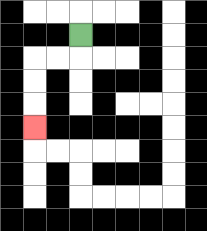{'start': '[3, 1]', 'end': '[1, 5]', 'path_directions': 'D,L,L,D,D,D', 'path_coordinates': '[[3, 1], [3, 2], [2, 2], [1, 2], [1, 3], [1, 4], [1, 5]]'}